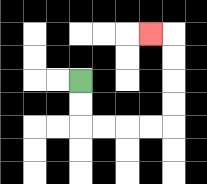{'start': '[3, 3]', 'end': '[6, 1]', 'path_directions': 'D,D,R,R,R,R,U,U,U,U,L', 'path_coordinates': '[[3, 3], [3, 4], [3, 5], [4, 5], [5, 5], [6, 5], [7, 5], [7, 4], [7, 3], [7, 2], [7, 1], [6, 1]]'}